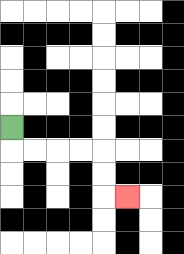{'start': '[0, 5]', 'end': '[5, 8]', 'path_directions': 'D,R,R,R,R,D,D,R', 'path_coordinates': '[[0, 5], [0, 6], [1, 6], [2, 6], [3, 6], [4, 6], [4, 7], [4, 8], [5, 8]]'}